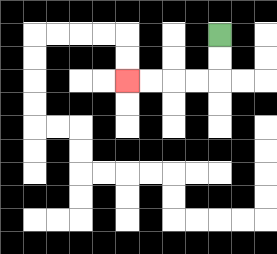{'start': '[9, 1]', 'end': '[5, 3]', 'path_directions': 'D,D,L,L,L,L', 'path_coordinates': '[[9, 1], [9, 2], [9, 3], [8, 3], [7, 3], [6, 3], [5, 3]]'}